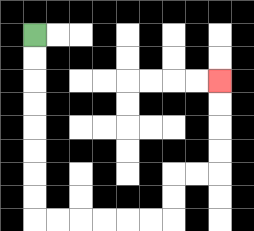{'start': '[1, 1]', 'end': '[9, 3]', 'path_directions': 'D,D,D,D,D,D,D,D,R,R,R,R,R,R,U,U,R,R,U,U,U,U', 'path_coordinates': '[[1, 1], [1, 2], [1, 3], [1, 4], [1, 5], [1, 6], [1, 7], [1, 8], [1, 9], [2, 9], [3, 9], [4, 9], [5, 9], [6, 9], [7, 9], [7, 8], [7, 7], [8, 7], [9, 7], [9, 6], [9, 5], [9, 4], [9, 3]]'}